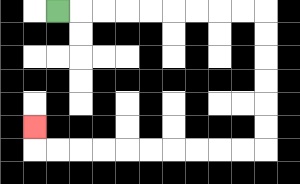{'start': '[2, 0]', 'end': '[1, 5]', 'path_directions': 'R,R,R,R,R,R,R,R,R,D,D,D,D,D,D,L,L,L,L,L,L,L,L,L,L,U', 'path_coordinates': '[[2, 0], [3, 0], [4, 0], [5, 0], [6, 0], [7, 0], [8, 0], [9, 0], [10, 0], [11, 0], [11, 1], [11, 2], [11, 3], [11, 4], [11, 5], [11, 6], [10, 6], [9, 6], [8, 6], [7, 6], [6, 6], [5, 6], [4, 6], [3, 6], [2, 6], [1, 6], [1, 5]]'}